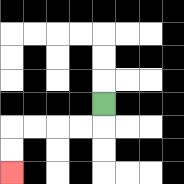{'start': '[4, 4]', 'end': '[0, 7]', 'path_directions': 'D,L,L,L,L,D,D', 'path_coordinates': '[[4, 4], [4, 5], [3, 5], [2, 5], [1, 5], [0, 5], [0, 6], [0, 7]]'}